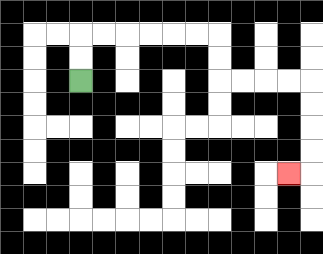{'start': '[3, 3]', 'end': '[12, 7]', 'path_directions': 'U,U,R,R,R,R,R,R,D,D,R,R,R,R,D,D,D,D,L', 'path_coordinates': '[[3, 3], [3, 2], [3, 1], [4, 1], [5, 1], [6, 1], [7, 1], [8, 1], [9, 1], [9, 2], [9, 3], [10, 3], [11, 3], [12, 3], [13, 3], [13, 4], [13, 5], [13, 6], [13, 7], [12, 7]]'}